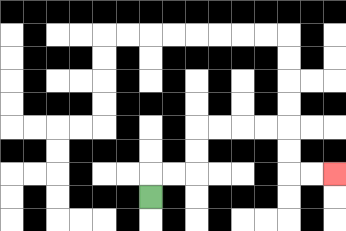{'start': '[6, 8]', 'end': '[14, 7]', 'path_directions': 'U,R,R,U,U,R,R,R,R,D,D,R,R', 'path_coordinates': '[[6, 8], [6, 7], [7, 7], [8, 7], [8, 6], [8, 5], [9, 5], [10, 5], [11, 5], [12, 5], [12, 6], [12, 7], [13, 7], [14, 7]]'}